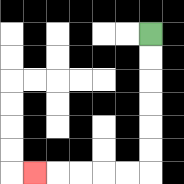{'start': '[6, 1]', 'end': '[1, 7]', 'path_directions': 'D,D,D,D,D,D,L,L,L,L,L', 'path_coordinates': '[[6, 1], [6, 2], [6, 3], [6, 4], [6, 5], [6, 6], [6, 7], [5, 7], [4, 7], [3, 7], [2, 7], [1, 7]]'}